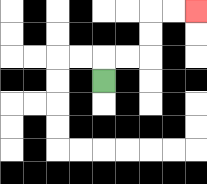{'start': '[4, 3]', 'end': '[8, 0]', 'path_directions': 'U,R,R,U,U,R,R', 'path_coordinates': '[[4, 3], [4, 2], [5, 2], [6, 2], [6, 1], [6, 0], [7, 0], [8, 0]]'}